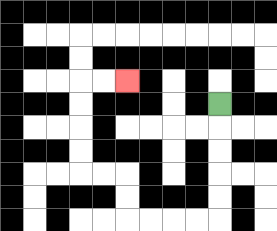{'start': '[9, 4]', 'end': '[5, 3]', 'path_directions': 'D,D,D,D,D,L,L,L,L,U,U,L,L,U,U,U,U,R,R', 'path_coordinates': '[[9, 4], [9, 5], [9, 6], [9, 7], [9, 8], [9, 9], [8, 9], [7, 9], [6, 9], [5, 9], [5, 8], [5, 7], [4, 7], [3, 7], [3, 6], [3, 5], [3, 4], [3, 3], [4, 3], [5, 3]]'}